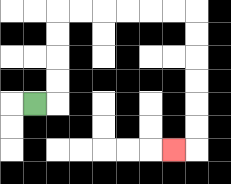{'start': '[1, 4]', 'end': '[7, 6]', 'path_directions': 'R,U,U,U,U,R,R,R,R,R,R,D,D,D,D,D,D,L', 'path_coordinates': '[[1, 4], [2, 4], [2, 3], [2, 2], [2, 1], [2, 0], [3, 0], [4, 0], [5, 0], [6, 0], [7, 0], [8, 0], [8, 1], [8, 2], [8, 3], [8, 4], [8, 5], [8, 6], [7, 6]]'}